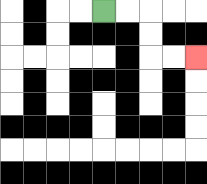{'start': '[4, 0]', 'end': '[8, 2]', 'path_directions': 'R,R,D,D,R,R', 'path_coordinates': '[[4, 0], [5, 0], [6, 0], [6, 1], [6, 2], [7, 2], [8, 2]]'}